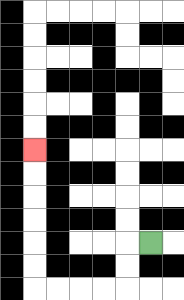{'start': '[6, 10]', 'end': '[1, 6]', 'path_directions': 'L,D,D,L,L,L,L,U,U,U,U,U,U', 'path_coordinates': '[[6, 10], [5, 10], [5, 11], [5, 12], [4, 12], [3, 12], [2, 12], [1, 12], [1, 11], [1, 10], [1, 9], [1, 8], [1, 7], [1, 6]]'}